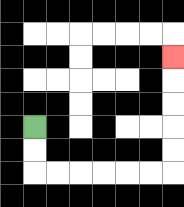{'start': '[1, 5]', 'end': '[7, 2]', 'path_directions': 'D,D,R,R,R,R,R,R,U,U,U,U,U', 'path_coordinates': '[[1, 5], [1, 6], [1, 7], [2, 7], [3, 7], [4, 7], [5, 7], [6, 7], [7, 7], [7, 6], [7, 5], [7, 4], [7, 3], [7, 2]]'}